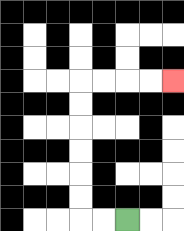{'start': '[5, 9]', 'end': '[7, 3]', 'path_directions': 'L,L,U,U,U,U,U,U,R,R,R,R', 'path_coordinates': '[[5, 9], [4, 9], [3, 9], [3, 8], [3, 7], [3, 6], [3, 5], [3, 4], [3, 3], [4, 3], [5, 3], [6, 3], [7, 3]]'}